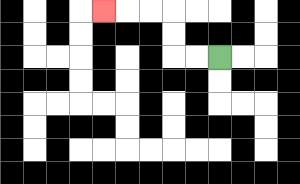{'start': '[9, 2]', 'end': '[4, 0]', 'path_directions': 'L,L,U,U,L,L,L', 'path_coordinates': '[[9, 2], [8, 2], [7, 2], [7, 1], [7, 0], [6, 0], [5, 0], [4, 0]]'}